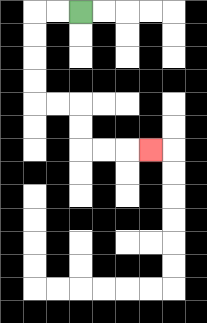{'start': '[3, 0]', 'end': '[6, 6]', 'path_directions': 'L,L,D,D,D,D,R,R,D,D,R,R,R', 'path_coordinates': '[[3, 0], [2, 0], [1, 0], [1, 1], [1, 2], [1, 3], [1, 4], [2, 4], [3, 4], [3, 5], [3, 6], [4, 6], [5, 6], [6, 6]]'}